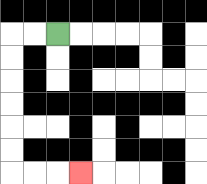{'start': '[2, 1]', 'end': '[3, 7]', 'path_directions': 'L,L,D,D,D,D,D,D,R,R,R', 'path_coordinates': '[[2, 1], [1, 1], [0, 1], [0, 2], [0, 3], [0, 4], [0, 5], [0, 6], [0, 7], [1, 7], [2, 7], [3, 7]]'}